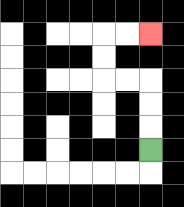{'start': '[6, 6]', 'end': '[6, 1]', 'path_directions': 'U,U,U,L,L,U,U,R,R', 'path_coordinates': '[[6, 6], [6, 5], [6, 4], [6, 3], [5, 3], [4, 3], [4, 2], [4, 1], [5, 1], [6, 1]]'}